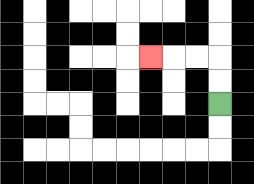{'start': '[9, 4]', 'end': '[6, 2]', 'path_directions': 'U,U,L,L,L', 'path_coordinates': '[[9, 4], [9, 3], [9, 2], [8, 2], [7, 2], [6, 2]]'}